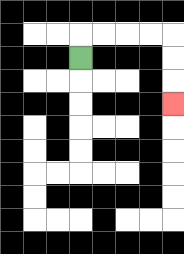{'start': '[3, 2]', 'end': '[7, 4]', 'path_directions': 'U,R,R,R,R,D,D,D', 'path_coordinates': '[[3, 2], [3, 1], [4, 1], [5, 1], [6, 1], [7, 1], [7, 2], [7, 3], [7, 4]]'}